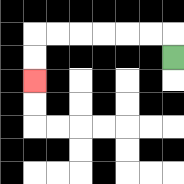{'start': '[7, 2]', 'end': '[1, 3]', 'path_directions': 'U,L,L,L,L,L,L,D,D', 'path_coordinates': '[[7, 2], [7, 1], [6, 1], [5, 1], [4, 1], [3, 1], [2, 1], [1, 1], [1, 2], [1, 3]]'}